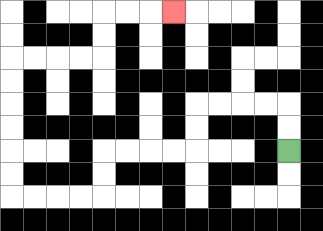{'start': '[12, 6]', 'end': '[7, 0]', 'path_directions': 'U,U,L,L,L,L,D,D,L,L,L,L,D,D,L,L,L,L,U,U,U,U,U,U,R,R,R,R,U,U,R,R,R', 'path_coordinates': '[[12, 6], [12, 5], [12, 4], [11, 4], [10, 4], [9, 4], [8, 4], [8, 5], [8, 6], [7, 6], [6, 6], [5, 6], [4, 6], [4, 7], [4, 8], [3, 8], [2, 8], [1, 8], [0, 8], [0, 7], [0, 6], [0, 5], [0, 4], [0, 3], [0, 2], [1, 2], [2, 2], [3, 2], [4, 2], [4, 1], [4, 0], [5, 0], [6, 0], [7, 0]]'}